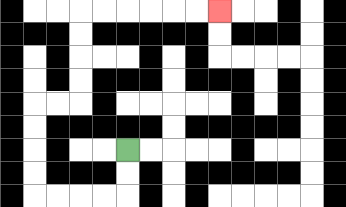{'start': '[5, 6]', 'end': '[9, 0]', 'path_directions': 'D,D,L,L,L,L,U,U,U,U,R,R,U,U,U,U,R,R,R,R,R,R', 'path_coordinates': '[[5, 6], [5, 7], [5, 8], [4, 8], [3, 8], [2, 8], [1, 8], [1, 7], [1, 6], [1, 5], [1, 4], [2, 4], [3, 4], [3, 3], [3, 2], [3, 1], [3, 0], [4, 0], [5, 0], [6, 0], [7, 0], [8, 0], [9, 0]]'}